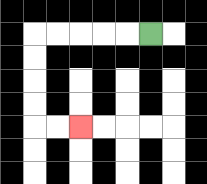{'start': '[6, 1]', 'end': '[3, 5]', 'path_directions': 'L,L,L,L,L,D,D,D,D,R,R', 'path_coordinates': '[[6, 1], [5, 1], [4, 1], [3, 1], [2, 1], [1, 1], [1, 2], [1, 3], [1, 4], [1, 5], [2, 5], [3, 5]]'}